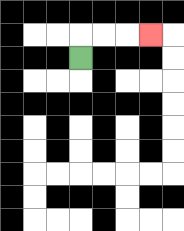{'start': '[3, 2]', 'end': '[6, 1]', 'path_directions': 'U,R,R,R', 'path_coordinates': '[[3, 2], [3, 1], [4, 1], [5, 1], [6, 1]]'}